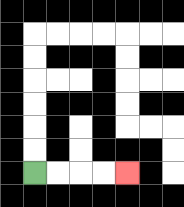{'start': '[1, 7]', 'end': '[5, 7]', 'path_directions': 'R,R,R,R', 'path_coordinates': '[[1, 7], [2, 7], [3, 7], [4, 7], [5, 7]]'}